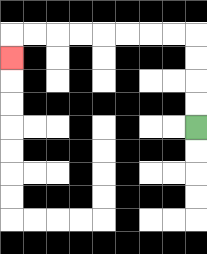{'start': '[8, 5]', 'end': '[0, 2]', 'path_directions': 'U,U,U,U,L,L,L,L,L,L,L,L,D', 'path_coordinates': '[[8, 5], [8, 4], [8, 3], [8, 2], [8, 1], [7, 1], [6, 1], [5, 1], [4, 1], [3, 1], [2, 1], [1, 1], [0, 1], [0, 2]]'}